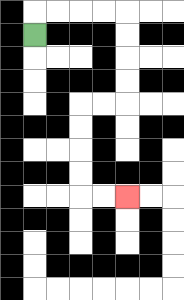{'start': '[1, 1]', 'end': '[5, 8]', 'path_directions': 'U,R,R,R,R,D,D,D,D,L,L,D,D,D,D,R,R', 'path_coordinates': '[[1, 1], [1, 0], [2, 0], [3, 0], [4, 0], [5, 0], [5, 1], [5, 2], [5, 3], [5, 4], [4, 4], [3, 4], [3, 5], [3, 6], [3, 7], [3, 8], [4, 8], [5, 8]]'}